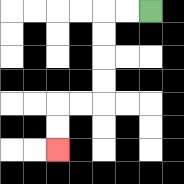{'start': '[6, 0]', 'end': '[2, 6]', 'path_directions': 'L,L,D,D,D,D,L,L,D,D', 'path_coordinates': '[[6, 0], [5, 0], [4, 0], [4, 1], [4, 2], [4, 3], [4, 4], [3, 4], [2, 4], [2, 5], [2, 6]]'}